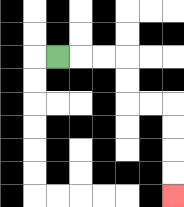{'start': '[2, 2]', 'end': '[7, 8]', 'path_directions': 'R,R,R,D,D,R,R,D,D,D,D', 'path_coordinates': '[[2, 2], [3, 2], [4, 2], [5, 2], [5, 3], [5, 4], [6, 4], [7, 4], [7, 5], [7, 6], [7, 7], [7, 8]]'}